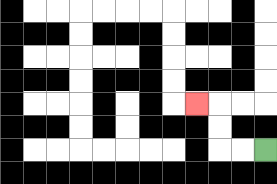{'start': '[11, 6]', 'end': '[8, 4]', 'path_directions': 'L,L,U,U,L', 'path_coordinates': '[[11, 6], [10, 6], [9, 6], [9, 5], [9, 4], [8, 4]]'}